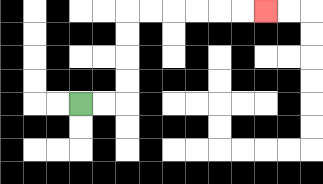{'start': '[3, 4]', 'end': '[11, 0]', 'path_directions': 'R,R,U,U,U,U,R,R,R,R,R,R', 'path_coordinates': '[[3, 4], [4, 4], [5, 4], [5, 3], [5, 2], [5, 1], [5, 0], [6, 0], [7, 0], [8, 0], [9, 0], [10, 0], [11, 0]]'}